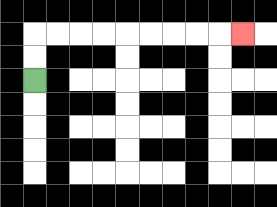{'start': '[1, 3]', 'end': '[10, 1]', 'path_directions': 'U,U,R,R,R,R,R,R,R,R,R', 'path_coordinates': '[[1, 3], [1, 2], [1, 1], [2, 1], [3, 1], [4, 1], [5, 1], [6, 1], [7, 1], [8, 1], [9, 1], [10, 1]]'}